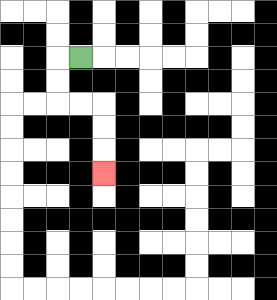{'start': '[3, 2]', 'end': '[4, 7]', 'path_directions': 'L,D,D,R,R,D,D,D', 'path_coordinates': '[[3, 2], [2, 2], [2, 3], [2, 4], [3, 4], [4, 4], [4, 5], [4, 6], [4, 7]]'}